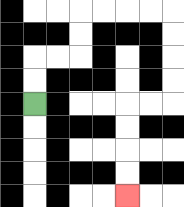{'start': '[1, 4]', 'end': '[5, 8]', 'path_directions': 'U,U,R,R,U,U,R,R,R,R,D,D,D,D,L,L,D,D,D,D', 'path_coordinates': '[[1, 4], [1, 3], [1, 2], [2, 2], [3, 2], [3, 1], [3, 0], [4, 0], [5, 0], [6, 0], [7, 0], [7, 1], [7, 2], [7, 3], [7, 4], [6, 4], [5, 4], [5, 5], [5, 6], [5, 7], [5, 8]]'}